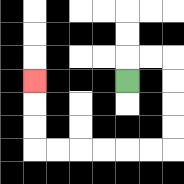{'start': '[5, 3]', 'end': '[1, 3]', 'path_directions': 'U,R,R,D,D,D,D,L,L,L,L,L,L,U,U,U', 'path_coordinates': '[[5, 3], [5, 2], [6, 2], [7, 2], [7, 3], [7, 4], [7, 5], [7, 6], [6, 6], [5, 6], [4, 6], [3, 6], [2, 6], [1, 6], [1, 5], [1, 4], [1, 3]]'}